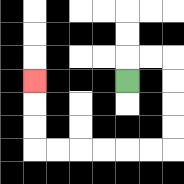{'start': '[5, 3]', 'end': '[1, 3]', 'path_directions': 'U,R,R,D,D,D,D,L,L,L,L,L,L,U,U,U', 'path_coordinates': '[[5, 3], [5, 2], [6, 2], [7, 2], [7, 3], [7, 4], [7, 5], [7, 6], [6, 6], [5, 6], [4, 6], [3, 6], [2, 6], [1, 6], [1, 5], [1, 4], [1, 3]]'}